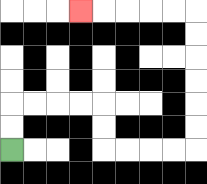{'start': '[0, 6]', 'end': '[3, 0]', 'path_directions': 'U,U,R,R,R,R,D,D,R,R,R,R,U,U,U,U,U,U,L,L,L,L,L', 'path_coordinates': '[[0, 6], [0, 5], [0, 4], [1, 4], [2, 4], [3, 4], [4, 4], [4, 5], [4, 6], [5, 6], [6, 6], [7, 6], [8, 6], [8, 5], [8, 4], [8, 3], [8, 2], [8, 1], [8, 0], [7, 0], [6, 0], [5, 0], [4, 0], [3, 0]]'}